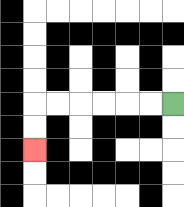{'start': '[7, 4]', 'end': '[1, 6]', 'path_directions': 'L,L,L,L,L,L,D,D', 'path_coordinates': '[[7, 4], [6, 4], [5, 4], [4, 4], [3, 4], [2, 4], [1, 4], [1, 5], [1, 6]]'}